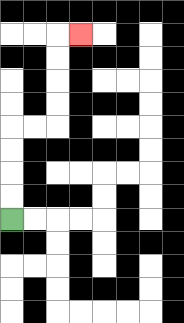{'start': '[0, 9]', 'end': '[3, 1]', 'path_directions': 'U,U,U,U,R,R,U,U,U,U,R', 'path_coordinates': '[[0, 9], [0, 8], [0, 7], [0, 6], [0, 5], [1, 5], [2, 5], [2, 4], [2, 3], [2, 2], [2, 1], [3, 1]]'}